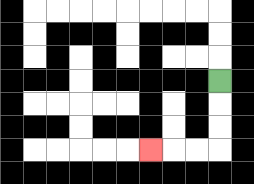{'start': '[9, 3]', 'end': '[6, 6]', 'path_directions': 'D,D,D,L,L,L', 'path_coordinates': '[[9, 3], [9, 4], [9, 5], [9, 6], [8, 6], [7, 6], [6, 6]]'}